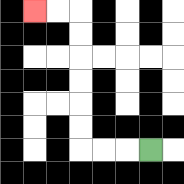{'start': '[6, 6]', 'end': '[1, 0]', 'path_directions': 'L,L,L,U,U,U,U,U,U,L,L', 'path_coordinates': '[[6, 6], [5, 6], [4, 6], [3, 6], [3, 5], [3, 4], [3, 3], [3, 2], [3, 1], [3, 0], [2, 0], [1, 0]]'}